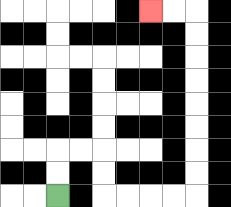{'start': '[2, 8]', 'end': '[6, 0]', 'path_directions': 'U,U,R,R,D,D,R,R,R,R,U,U,U,U,U,U,U,U,L,L', 'path_coordinates': '[[2, 8], [2, 7], [2, 6], [3, 6], [4, 6], [4, 7], [4, 8], [5, 8], [6, 8], [7, 8], [8, 8], [8, 7], [8, 6], [8, 5], [8, 4], [8, 3], [8, 2], [8, 1], [8, 0], [7, 0], [6, 0]]'}